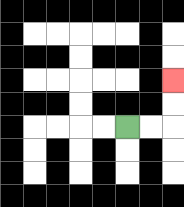{'start': '[5, 5]', 'end': '[7, 3]', 'path_directions': 'R,R,U,U', 'path_coordinates': '[[5, 5], [6, 5], [7, 5], [7, 4], [7, 3]]'}